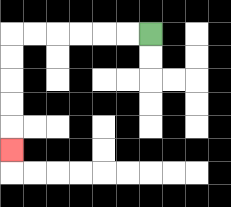{'start': '[6, 1]', 'end': '[0, 6]', 'path_directions': 'L,L,L,L,L,L,D,D,D,D,D', 'path_coordinates': '[[6, 1], [5, 1], [4, 1], [3, 1], [2, 1], [1, 1], [0, 1], [0, 2], [0, 3], [0, 4], [0, 5], [0, 6]]'}